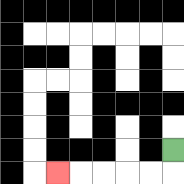{'start': '[7, 6]', 'end': '[2, 7]', 'path_directions': 'D,L,L,L,L,L', 'path_coordinates': '[[7, 6], [7, 7], [6, 7], [5, 7], [4, 7], [3, 7], [2, 7]]'}